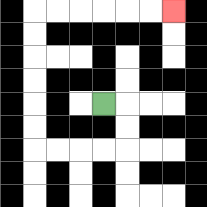{'start': '[4, 4]', 'end': '[7, 0]', 'path_directions': 'R,D,D,L,L,L,L,U,U,U,U,U,U,R,R,R,R,R,R', 'path_coordinates': '[[4, 4], [5, 4], [5, 5], [5, 6], [4, 6], [3, 6], [2, 6], [1, 6], [1, 5], [1, 4], [1, 3], [1, 2], [1, 1], [1, 0], [2, 0], [3, 0], [4, 0], [5, 0], [6, 0], [7, 0]]'}